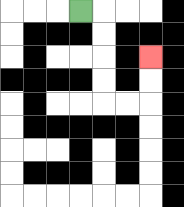{'start': '[3, 0]', 'end': '[6, 2]', 'path_directions': 'R,D,D,D,D,R,R,U,U', 'path_coordinates': '[[3, 0], [4, 0], [4, 1], [4, 2], [4, 3], [4, 4], [5, 4], [6, 4], [6, 3], [6, 2]]'}